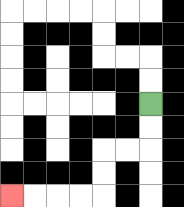{'start': '[6, 4]', 'end': '[0, 8]', 'path_directions': 'D,D,L,L,D,D,L,L,L,L', 'path_coordinates': '[[6, 4], [6, 5], [6, 6], [5, 6], [4, 6], [4, 7], [4, 8], [3, 8], [2, 8], [1, 8], [0, 8]]'}